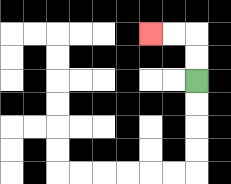{'start': '[8, 3]', 'end': '[6, 1]', 'path_directions': 'U,U,L,L', 'path_coordinates': '[[8, 3], [8, 2], [8, 1], [7, 1], [6, 1]]'}